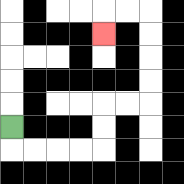{'start': '[0, 5]', 'end': '[4, 1]', 'path_directions': 'D,R,R,R,R,U,U,R,R,U,U,U,U,L,L,D', 'path_coordinates': '[[0, 5], [0, 6], [1, 6], [2, 6], [3, 6], [4, 6], [4, 5], [4, 4], [5, 4], [6, 4], [6, 3], [6, 2], [6, 1], [6, 0], [5, 0], [4, 0], [4, 1]]'}